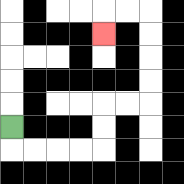{'start': '[0, 5]', 'end': '[4, 1]', 'path_directions': 'D,R,R,R,R,U,U,R,R,U,U,U,U,L,L,D', 'path_coordinates': '[[0, 5], [0, 6], [1, 6], [2, 6], [3, 6], [4, 6], [4, 5], [4, 4], [5, 4], [6, 4], [6, 3], [6, 2], [6, 1], [6, 0], [5, 0], [4, 0], [4, 1]]'}